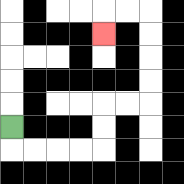{'start': '[0, 5]', 'end': '[4, 1]', 'path_directions': 'D,R,R,R,R,U,U,R,R,U,U,U,U,L,L,D', 'path_coordinates': '[[0, 5], [0, 6], [1, 6], [2, 6], [3, 6], [4, 6], [4, 5], [4, 4], [5, 4], [6, 4], [6, 3], [6, 2], [6, 1], [6, 0], [5, 0], [4, 0], [4, 1]]'}